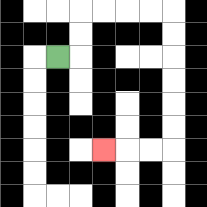{'start': '[2, 2]', 'end': '[4, 6]', 'path_directions': 'R,U,U,R,R,R,R,D,D,D,D,D,D,L,L,L', 'path_coordinates': '[[2, 2], [3, 2], [3, 1], [3, 0], [4, 0], [5, 0], [6, 0], [7, 0], [7, 1], [7, 2], [7, 3], [7, 4], [7, 5], [7, 6], [6, 6], [5, 6], [4, 6]]'}